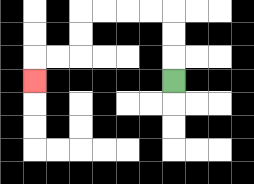{'start': '[7, 3]', 'end': '[1, 3]', 'path_directions': 'U,U,U,L,L,L,L,D,D,L,L,D', 'path_coordinates': '[[7, 3], [7, 2], [7, 1], [7, 0], [6, 0], [5, 0], [4, 0], [3, 0], [3, 1], [3, 2], [2, 2], [1, 2], [1, 3]]'}